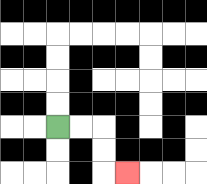{'start': '[2, 5]', 'end': '[5, 7]', 'path_directions': 'R,R,D,D,R', 'path_coordinates': '[[2, 5], [3, 5], [4, 5], [4, 6], [4, 7], [5, 7]]'}